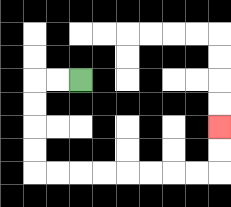{'start': '[3, 3]', 'end': '[9, 5]', 'path_directions': 'L,L,D,D,D,D,R,R,R,R,R,R,R,R,U,U', 'path_coordinates': '[[3, 3], [2, 3], [1, 3], [1, 4], [1, 5], [1, 6], [1, 7], [2, 7], [3, 7], [4, 7], [5, 7], [6, 7], [7, 7], [8, 7], [9, 7], [9, 6], [9, 5]]'}